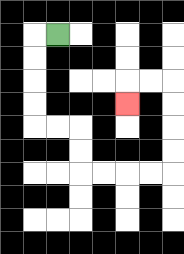{'start': '[2, 1]', 'end': '[5, 4]', 'path_directions': 'L,D,D,D,D,R,R,D,D,R,R,R,R,U,U,U,U,L,L,D', 'path_coordinates': '[[2, 1], [1, 1], [1, 2], [1, 3], [1, 4], [1, 5], [2, 5], [3, 5], [3, 6], [3, 7], [4, 7], [5, 7], [6, 7], [7, 7], [7, 6], [7, 5], [7, 4], [7, 3], [6, 3], [5, 3], [5, 4]]'}